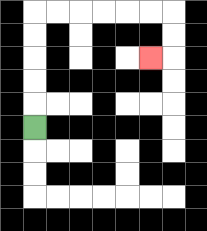{'start': '[1, 5]', 'end': '[6, 2]', 'path_directions': 'U,U,U,U,U,R,R,R,R,R,R,D,D,L', 'path_coordinates': '[[1, 5], [1, 4], [1, 3], [1, 2], [1, 1], [1, 0], [2, 0], [3, 0], [4, 0], [5, 0], [6, 0], [7, 0], [7, 1], [7, 2], [6, 2]]'}